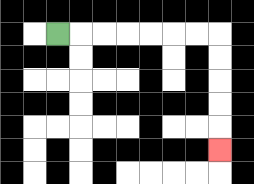{'start': '[2, 1]', 'end': '[9, 6]', 'path_directions': 'R,R,R,R,R,R,R,D,D,D,D,D', 'path_coordinates': '[[2, 1], [3, 1], [4, 1], [5, 1], [6, 1], [7, 1], [8, 1], [9, 1], [9, 2], [9, 3], [9, 4], [9, 5], [9, 6]]'}